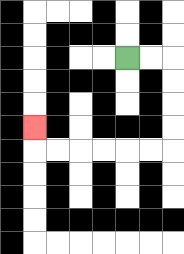{'start': '[5, 2]', 'end': '[1, 5]', 'path_directions': 'R,R,D,D,D,D,L,L,L,L,L,L,U', 'path_coordinates': '[[5, 2], [6, 2], [7, 2], [7, 3], [7, 4], [7, 5], [7, 6], [6, 6], [5, 6], [4, 6], [3, 6], [2, 6], [1, 6], [1, 5]]'}